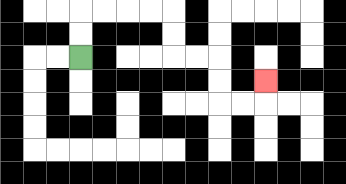{'start': '[3, 2]', 'end': '[11, 3]', 'path_directions': 'U,U,R,R,R,R,D,D,R,R,D,D,R,R,U', 'path_coordinates': '[[3, 2], [3, 1], [3, 0], [4, 0], [5, 0], [6, 0], [7, 0], [7, 1], [7, 2], [8, 2], [9, 2], [9, 3], [9, 4], [10, 4], [11, 4], [11, 3]]'}